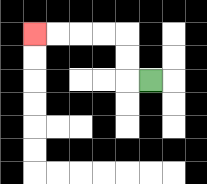{'start': '[6, 3]', 'end': '[1, 1]', 'path_directions': 'L,U,U,L,L,L,L', 'path_coordinates': '[[6, 3], [5, 3], [5, 2], [5, 1], [4, 1], [3, 1], [2, 1], [1, 1]]'}